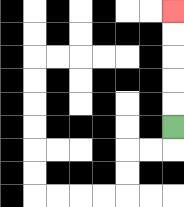{'start': '[7, 5]', 'end': '[7, 0]', 'path_directions': 'U,U,U,U,U', 'path_coordinates': '[[7, 5], [7, 4], [7, 3], [7, 2], [7, 1], [7, 0]]'}